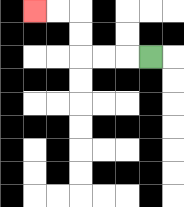{'start': '[6, 2]', 'end': '[1, 0]', 'path_directions': 'L,L,L,U,U,L,L', 'path_coordinates': '[[6, 2], [5, 2], [4, 2], [3, 2], [3, 1], [3, 0], [2, 0], [1, 0]]'}